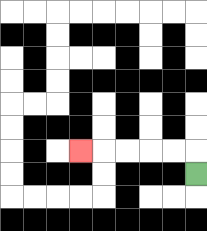{'start': '[8, 7]', 'end': '[3, 6]', 'path_directions': 'U,L,L,L,L,L', 'path_coordinates': '[[8, 7], [8, 6], [7, 6], [6, 6], [5, 6], [4, 6], [3, 6]]'}